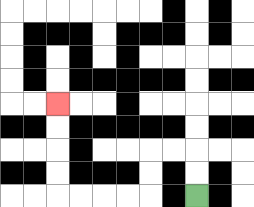{'start': '[8, 8]', 'end': '[2, 4]', 'path_directions': 'U,U,L,L,D,D,L,L,L,L,U,U,U,U', 'path_coordinates': '[[8, 8], [8, 7], [8, 6], [7, 6], [6, 6], [6, 7], [6, 8], [5, 8], [4, 8], [3, 8], [2, 8], [2, 7], [2, 6], [2, 5], [2, 4]]'}